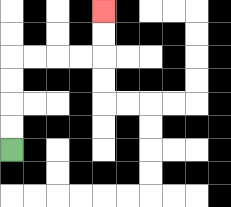{'start': '[0, 6]', 'end': '[4, 0]', 'path_directions': 'U,U,U,U,R,R,R,R,U,U', 'path_coordinates': '[[0, 6], [0, 5], [0, 4], [0, 3], [0, 2], [1, 2], [2, 2], [3, 2], [4, 2], [4, 1], [4, 0]]'}